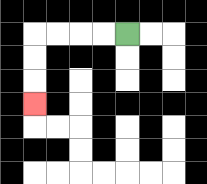{'start': '[5, 1]', 'end': '[1, 4]', 'path_directions': 'L,L,L,L,D,D,D', 'path_coordinates': '[[5, 1], [4, 1], [3, 1], [2, 1], [1, 1], [1, 2], [1, 3], [1, 4]]'}